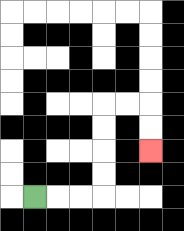{'start': '[1, 8]', 'end': '[6, 6]', 'path_directions': 'R,R,R,U,U,U,U,R,R,D,D', 'path_coordinates': '[[1, 8], [2, 8], [3, 8], [4, 8], [4, 7], [4, 6], [4, 5], [4, 4], [5, 4], [6, 4], [6, 5], [6, 6]]'}